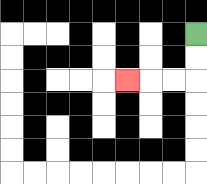{'start': '[8, 1]', 'end': '[5, 3]', 'path_directions': 'D,D,L,L,L', 'path_coordinates': '[[8, 1], [8, 2], [8, 3], [7, 3], [6, 3], [5, 3]]'}